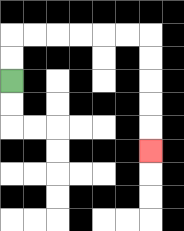{'start': '[0, 3]', 'end': '[6, 6]', 'path_directions': 'U,U,R,R,R,R,R,R,D,D,D,D,D', 'path_coordinates': '[[0, 3], [0, 2], [0, 1], [1, 1], [2, 1], [3, 1], [4, 1], [5, 1], [6, 1], [6, 2], [6, 3], [6, 4], [6, 5], [6, 6]]'}